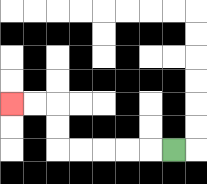{'start': '[7, 6]', 'end': '[0, 4]', 'path_directions': 'L,L,L,L,L,U,U,L,L', 'path_coordinates': '[[7, 6], [6, 6], [5, 6], [4, 6], [3, 6], [2, 6], [2, 5], [2, 4], [1, 4], [0, 4]]'}